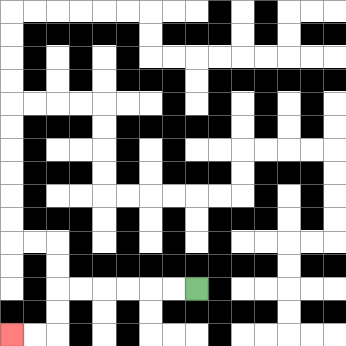{'start': '[8, 12]', 'end': '[0, 14]', 'path_directions': 'L,L,L,L,L,L,D,D,L,L', 'path_coordinates': '[[8, 12], [7, 12], [6, 12], [5, 12], [4, 12], [3, 12], [2, 12], [2, 13], [2, 14], [1, 14], [0, 14]]'}